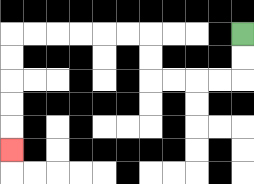{'start': '[10, 1]', 'end': '[0, 6]', 'path_directions': 'D,D,L,L,L,L,U,U,L,L,L,L,L,L,D,D,D,D,D', 'path_coordinates': '[[10, 1], [10, 2], [10, 3], [9, 3], [8, 3], [7, 3], [6, 3], [6, 2], [6, 1], [5, 1], [4, 1], [3, 1], [2, 1], [1, 1], [0, 1], [0, 2], [0, 3], [0, 4], [0, 5], [0, 6]]'}